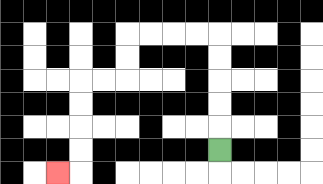{'start': '[9, 6]', 'end': '[2, 7]', 'path_directions': 'U,U,U,U,U,L,L,L,L,D,D,L,L,D,D,D,D,L', 'path_coordinates': '[[9, 6], [9, 5], [9, 4], [9, 3], [9, 2], [9, 1], [8, 1], [7, 1], [6, 1], [5, 1], [5, 2], [5, 3], [4, 3], [3, 3], [3, 4], [3, 5], [3, 6], [3, 7], [2, 7]]'}